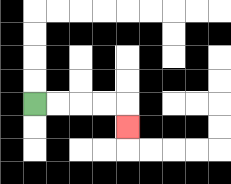{'start': '[1, 4]', 'end': '[5, 5]', 'path_directions': 'R,R,R,R,D', 'path_coordinates': '[[1, 4], [2, 4], [3, 4], [4, 4], [5, 4], [5, 5]]'}